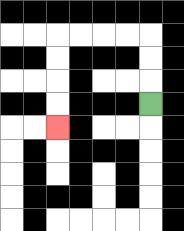{'start': '[6, 4]', 'end': '[2, 5]', 'path_directions': 'U,U,U,L,L,L,L,D,D,D,D', 'path_coordinates': '[[6, 4], [6, 3], [6, 2], [6, 1], [5, 1], [4, 1], [3, 1], [2, 1], [2, 2], [2, 3], [2, 4], [2, 5]]'}